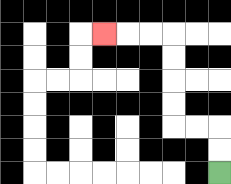{'start': '[9, 7]', 'end': '[4, 1]', 'path_directions': 'U,U,L,L,U,U,U,U,L,L,L', 'path_coordinates': '[[9, 7], [9, 6], [9, 5], [8, 5], [7, 5], [7, 4], [7, 3], [7, 2], [7, 1], [6, 1], [5, 1], [4, 1]]'}